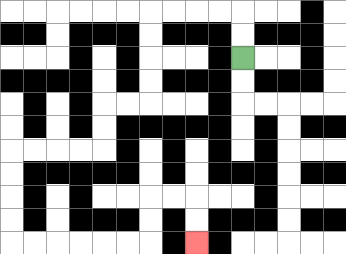{'start': '[10, 2]', 'end': '[8, 10]', 'path_directions': 'U,U,L,L,L,L,D,D,D,D,L,L,D,D,L,L,L,L,D,D,D,D,R,R,R,R,R,R,U,U,R,R,D,D', 'path_coordinates': '[[10, 2], [10, 1], [10, 0], [9, 0], [8, 0], [7, 0], [6, 0], [6, 1], [6, 2], [6, 3], [6, 4], [5, 4], [4, 4], [4, 5], [4, 6], [3, 6], [2, 6], [1, 6], [0, 6], [0, 7], [0, 8], [0, 9], [0, 10], [1, 10], [2, 10], [3, 10], [4, 10], [5, 10], [6, 10], [6, 9], [6, 8], [7, 8], [8, 8], [8, 9], [8, 10]]'}